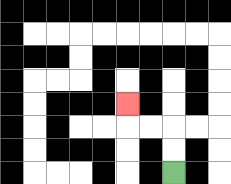{'start': '[7, 7]', 'end': '[5, 4]', 'path_directions': 'U,U,L,L,U', 'path_coordinates': '[[7, 7], [7, 6], [7, 5], [6, 5], [5, 5], [5, 4]]'}